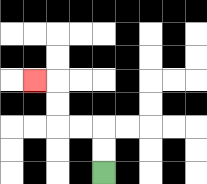{'start': '[4, 7]', 'end': '[1, 3]', 'path_directions': 'U,U,L,L,U,U,L', 'path_coordinates': '[[4, 7], [4, 6], [4, 5], [3, 5], [2, 5], [2, 4], [2, 3], [1, 3]]'}